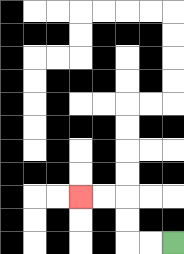{'start': '[7, 10]', 'end': '[3, 8]', 'path_directions': 'L,L,U,U,L,L', 'path_coordinates': '[[7, 10], [6, 10], [5, 10], [5, 9], [5, 8], [4, 8], [3, 8]]'}